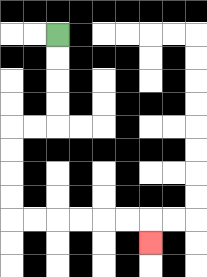{'start': '[2, 1]', 'end': '[6, 10]', 'path_directions': 'D,D,D,D,L,L,D,D,D,D,R,R,R,R,R,R,D', 'path_coordinates': '[[2, 1], [2, 2], [2, 3], [2, 4], [2, 5], [1, 5], [0, 5], [0, 6], [0, 7], [0, 8], [0, 9], [1, 9], [2, 9], [3, 9], [4, 9], [5, 9], [6, 9], [6, 10]]'}